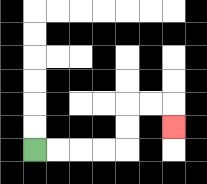{'start': '[1, 6]', 'end': '[7, 5]', 'path_directions': 'R,R,R,R,U,U,R,R,D', 'path_coordinates': '[[1, 6], [2, 6], [3, 6], [4, 6], [5, 6], [5, 5], [5, 4], [6, 4], [7, 4], [7, 5]]'}